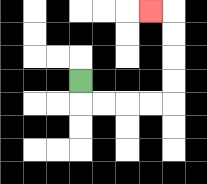{'start': '[3, 3]', 'end': '[6, 0]', 'path_directions': 'D,R,R,R,R,U,U,U,U,L', 'path_coordinates': '[[3, 3], [3, 4], [4, 4], [5, 4], [6, 4], [7, 4], [7, 3], [7, 2], [7, 1], [7, 0], [6, 0]]'}